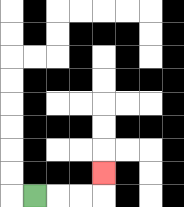{'start': '[1, 8]', 'end': '[4, 7]', 'path_directions': 'R,R,R,U', 'path_coordinates': '[[1, 8], [2, 8], [3, 8], [4, 8], [4, 7]]'}